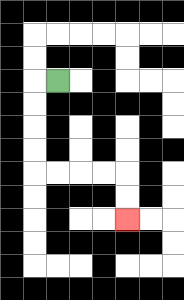{'start': '[2, 3]', 'end': '[5, 9]', 'path_directions': 'L,D,D,D,D,R,R,R,R,D,D', 'path_coordinates': '[[2, 3], [1, 3], [1, 4], [1, 5], [1, 6], [1, 7], [2, 7], [3, 7], [4, 7], [5, 7], [5, 8], [5, 9]]'}